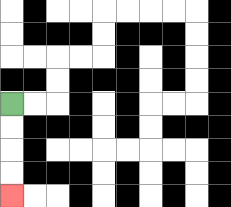{'start': '[0, 4]', 'end': '[0, 8]', 'path_directions': 'D,D,D,D', 'path_coordinates': '[[0, 4], [0, 5], [0, 6], [0, 7], [0, 8]]'}